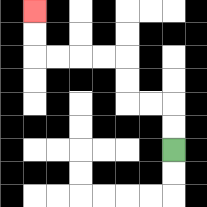{'start': '[7, 6]', 'end': '[1, 0]', 'path_directions': 'U,U,L,L,U,U,L,L,L,L,U,U', 'path_coordinates': '[[7, 6], [7, 5], [7, 4], [6, 4], [5, 4], [5, 3], [5, 2], [4, 2], [3, 2], [2, 2], [1, 2], [1, 1], [1, 0]]'}